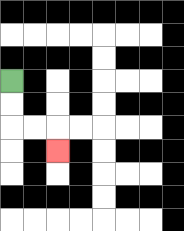{'start': '[0, 3]', 'end': '[2, 6]', 'path_directions': 'D,D,R,R,D', 'path_coordinates': '[[0, 3], [0, 4], [0, 5], [1, 5], [2, 5], [2, 6]]'}